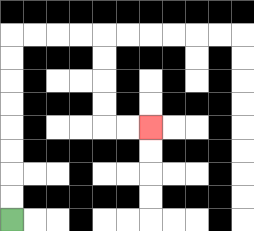{'start': '[0, 9]', 'end': '[6, 5]', 'path_directions': 'U,U,U,U,U,U,U,U,R,R,R,R,D,D,D,D,R,R', 'path_coordinates': '[[0, 9], [0, 8], [0, 7], [0, 6], [0, 5], [0, 4], [0, 3], [0, 2], [0, 1], [1, 1], [2, 1], [3, 1], [4, 1], [4, 2], [4, 3], [4, 4], [4, 5], [5, 5], [6, 5]]'}